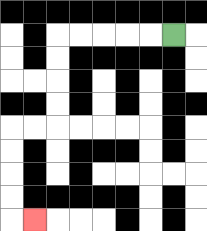{'start': '[7, 1]', 'end': '[1, 9]', 'path_directions': 'L,L,L,L,L,D,D,D,D,L,L,D,D,D,D,R', 'path_coordinates': '[[7, 1], [6, 1], [5, 1], [4, 1], [3, 1], [2, 1], [2, 2], [2, 3], [2, 4], [2, 5], [1, 5], [0, 5], [0, 6], [0, 7], [0, 8], [0, 9], [1, 9]]'}